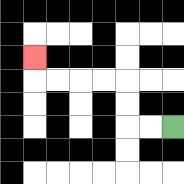{'start': '[7, 5]', 'end': '[1, 2]', 'path_directions': 'L,L,U,U,L,L,L,L,U', 'path_coordinates': '[[7, 5], [6, 5], [5, 5], [5, 4], [5, 3], [4, 3], [3, 3], [2, 3], [1, 3], [1, 2]]'}